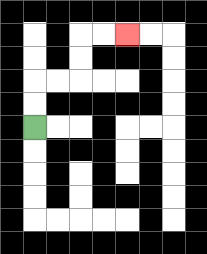{'start': '[1, 5]', 'end': '[5, 1]', 'path_directions': 'U,U,R,R,U,U,R,R', 'path_coordinates': '[[1, 5], [1, 4], [1, 3], [2, 3], [3, 3], [3, 2], [3, 1], [4, 1], [5, 1]]'}